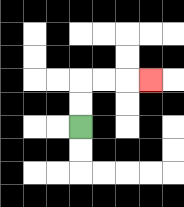{'start': '[3, 5]', 'end': '[6, 3]', 'path_directions': 'U,U,R,R,R', 'path_coordinates': '[[3, 5], [3, 4], [3, 3], [4, 3], [5, 3], [6, 3]]'}